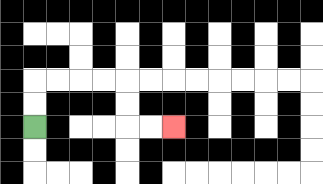{'start': '[1, 5]', 'end': '[7, 5]', 'path_directions': 'U,U,R,R,R,R,D,D,R,R', 'path_coordinates': '[[1, 5], [1, 4], [1, 3], [2, 3], [3, 3], [4, 3], [5, 3], [5, 4], [5, 5], [6, 5], [7, 5]]'}